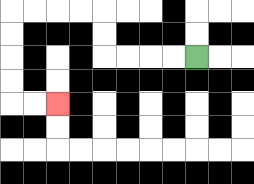{'start': '[8, 2]', 'end': '[2, 4]', 'path_directions': 'L,L,L,L,U,U,L,L,L,L,D,D,D,D,R,R', 'path_coordinates': '[[8, 2], [7, 2], [6, 2], [5, 2], [4, 2], [4, 1], [4, 0], [3, 0], [2, 0], [1, 0], [0, 0], [0, 1], [0, 2], [0, 3], [0, 4], [1, 4], [2, 4]]'}